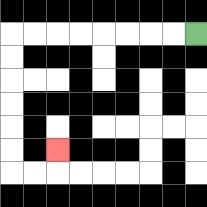{'start': '[8, 1]', 'end': '[2, 6]', 'path_directions': 'L,L,L,L,L,L,L,L,D,D,D,D,D,D,R,R,U', 'path_coordinates': '[[8, 1], [7, 1], [6, 1], [5, 1], [4, 1], [3, 1], [2, 1], [1, 1], [0, 1], [0, 2], [0, 3], [0, 4], [0, 5], [0, 6], [0, 7], [1, 7], [2, 7], [2, 6]]'}